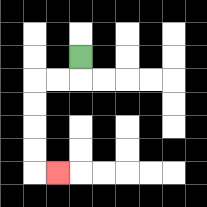{'start': '[3, 2]', 'end': '[2, 7]', 'path_directions': 'D,L,L,D,D,D,D,R', 'path_coordinates': '[[3, 2], [3, 3], [2, 3], [1, 3], [1, 4], [1, 5], [1, 6], [1, 7], [2, 7]]'}